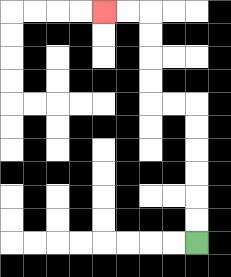{'start': '[8, 10]', 'end': '[4, 0]', 'path_directions': 'U,U,U,U,U,U,L,L,U,U,U,U,L,L', 'path_coordinates': '[[8, 10], [8, 9], [8, 8], [8, 7], [8, 6], [8, 5], [8, 4], [7, 4], [6, 4], [6, 3], [6, 2], [6, 1], [6, 0], [5, 0], [4, 0]]'}